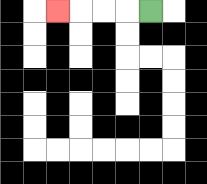{'start': '[6, 0]', 'end': '[2, 0]', 'path_directions': 'L,L,L,L', 'path_coordinates': '[[6, 0], [5, 0], [4, 0], [3, 0], [2, 0]]'}